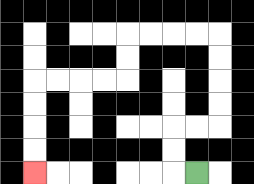{'start': '[8, 7]', 'end': '[1, 7]', 'path_directions': 'L,U,U,R,R,U,U,U,U,L,L,L,L,D,D,L,L,L,L,D,D,D,D', 'path_coordinates': '[[8, 7], [7, 7], [7, 6], [7, 5], [8, 5], [9, 5], [9, 4], [9, 3], [9, 2], [9, 1], [8, 1], [7, 1], [6, 1], [5, 1], [5, 2], [5, 3], [4, 3], [3, 3], [2, 3], [1, 3], [1, 4], [1, 5], [1, 6], [1, 7]]'}